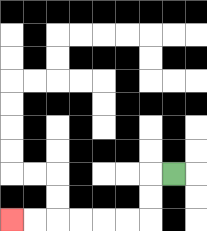{'start': '[7, 7]', 'end': '[0, 9]', 'path_directions': 'L,D,D,L,L,L,L,L,L', 'path_coordinates': '[[7, 7], [6, 7], [6, 8], [6, 9], [5, 9], [4, 9], [3, 9], [2, 9], [1, 9], [0, 9]]'}